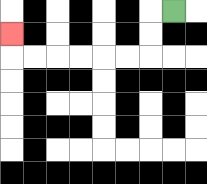{'start': '[7, 0]', 'end': '[0, 1]', 'path_directions': 'L,D,D,L,L,L,L,L,L,U', 'path_coordinates': '[[7, 0], [6, 0], [6, 1], [6, 2], [5, 2], [4, 2], [3, 2], [2, 2], [1, 2], [0, 2], [0, 1]]'}